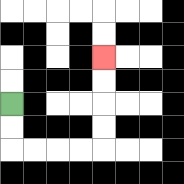{'start': '[0, 4]', 'end': '[4, 2]', 'path_directions': 'D,D,R,R,R,R,U,U,U,U', 'path_coordinates': '[[0, 4], [0, 5], [0, 6], [1, 6], [2, 6], [3, 6], [4, 6], [4, 5], [4, 4], [4, 3], [4, 2]]'}